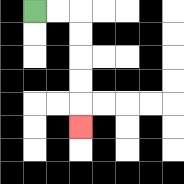{'start': '[1, 0]', 'end': '[3, 5]', 'path_directions': 'R,R,D,D,D,D,D', 'path_coordinates': '[[1, 0], [2, 0], [3, 0], [3, 1], [3, 2], [3, 3], [3, 4], [3, 5]]'}